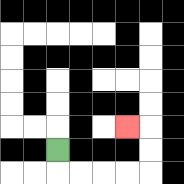{'start': '[2, 6]', 'end': '[5, 5]', 'path_directions': 'D,R,R,R,R,U,U,L', 'path_coordinates': '[[2, 6], [2, 7], [3, 7], [4, 7], [5, 7], [6, 7], [6, 6], [6, 5], [5, 5]]'}